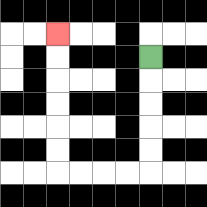{'start': '[6, 2]', 'end': '[2, 1]', 'path_directions': 'D,D,D,D,D,L,L,L,L,U,U,U,U,U,U', 'path_coordinates': '[[6, 2], [6, 3], [6, 4], [6, 5], [6, 6], [6, 7], [5, 7], [4, 7], [3, 7], [2, 7], [2, 6], [2, 5], [2, 4], [2, 3], [2, 2], [2, 1]]'}